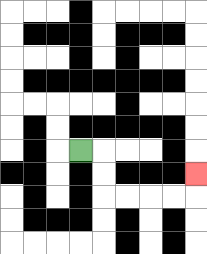{'start': '[3, 6]', 'end': '[8, 7]', 'path_directions': 'R,D,D,R,R,R,R,U', 'path_coordinates': '[[3, 6], [4, 6], [4, 7], [4, 8], [5, 8], [6, 8], [7, 8], [8, 8], [8, 7]]'}